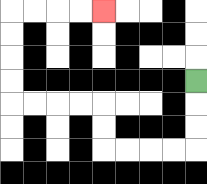{'start': '[8, 3]', 'end': '[4, 0]', 'path_directions': 'D,D,D,L,L,L,L,U,U,L,L,L,L,U,U,U,U,R,R,R,R', 'path_coordinates': '[[8, 3], [8, 4], [8, 5], [8, 6], [7, 6], [6, 6], [5, 6], [4, 6], [4, 5], [4, 4], [3, 4], [2, 4], [1, 4], [0, 4], [0, 3], [0, 2], [0, 1], [0, 0], [1, 0], [2, 0], [3, 0], [4, 0]]'}